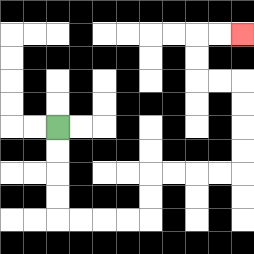{'start': '[2, 5]', 'end': '[10, 1]', 'path_directions': 'D,D,D,D,R,R,R,R,U,U,R,R,R,R,U,U,U,U,L,L,U,U,R,R', 'path_coordinates': '[[2, 5], [2, 6], [2, 7], [2, 8], [2, 9], [3, 9], [4, 9], [5, 9], [6, 9], [6, 8], [6, 7], [7, 7], [8, 7], [9, 7], [10, 7], [10, 6], [10, 5], [10, 4], [10, 3], [9, 3], [8, 3], [8, 2], [8, 1], [9, 1], [10, 1]]'}